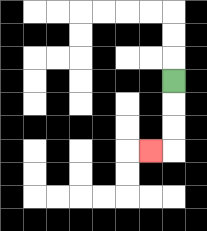{'start': '[7, 3]', 'end': '[6, 6]', 'path_directions': 'D,D,D,L', 'path_coordinates': '[[7, 3], [7, 4], [7, 5], [7, 6], [6, 6]]'}